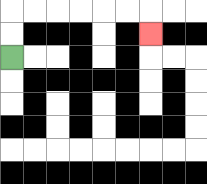{'start': '[0, 2]', 'end': '[6, 1]', 'path_directions': 'U,U,R,R,R,R,R,R,D', 'path_coordinates': '[[0, 2], [0, 1], [0, 0], [1, 0], [2, 0], [3, 0], [4, 0], [5, 0], [6, 0], [6, 1]]'}